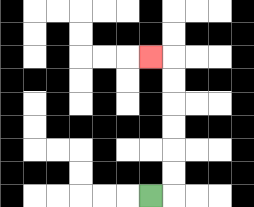{'start': '[6, 8]', 'end': '[6, 2]', 'path_directions': 'R,U,U,U,U,U,U,L', 'path_coordinates': '[[6, 8], [7, 8], [7, 7], [7, 6], [7, 5], [7, 4], [7, 3], [7, 2], [6, 2]]'}